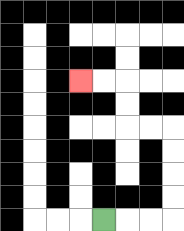{'start': '[4, 9]', 'end': '[3, 3]', 'path_directions': 'R,R,R,U,U,U,U,L,L,U,U,L,L', 'path_coordinates': '[[4, 9], [5, 9], [6, 9], [7, 9], [7, 8], [7, 7], [7, 6], [7, 5], [6, 5], [5, 5], [5, 4], [5, 3], [4, 3], [3, 3]]'}